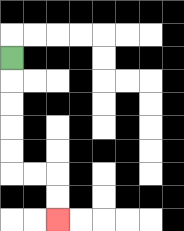{'start': '[0, 2]', 'end': '[2, 9]', 'path_directions': 'D,D,D,D,D,R,R,D,D', 'path_coordinates': '[[0, 2], [0, 3], [0, 4], [0, 5], [0, 6], [0, 7], [1, 7], [2, 7], [2, 8], [2, 9]]'}